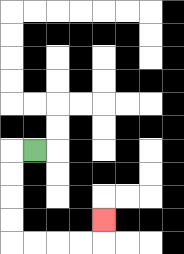{'start': '[1, 6]', 'end': '[4, 9]', 'path_directions': 'L,D,D,D,D,R,R,R,R,U', 'path_coordinates': '[[1, 6], [0, 6], [0, 7], [0, 8], [0, 9], [0, 10], [1, 10], [2, 10], [3, 10], [4, 10], [4, 9]]'}